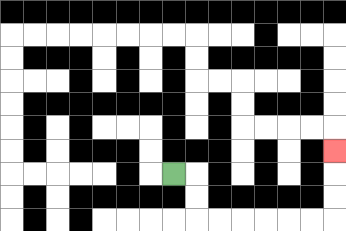{'start': '[7, 7]', 'end': '[14, 6]', 'path_directions': 'R,D,D,R,R,R,R,R,R,U,U,U', 'path_coordinates': '[[7, 7], [8, 7], [8, 8], [8, 9], [9, 9], [10, 9], [11, 9], [12, 9], [13, 9], [14, 9], [14, 8], [14, 7], [14, 6]]'}